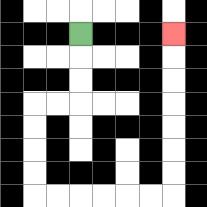{'start': '[3, 1]', 'end': '[7, 1]', 'path_directions': 'D,D,D,L,L,D,D,D,D,R,R,R,R,R,R,U,U,U,U,U,U,U', 'path_coordinates': '[[3, 1], [3, 2], [3, 3], [3, 4], [2, 4], [1, 4], [1, 5], [1, 6], [1, 7], [1, 8], [2, 8], [3, 8], [4, 8], [5, 8], [6, 8], [7, 8], [7, 7], [7, 6], [7, 5], [7, 4], [7, 3], [7, 2], [7, 1]]'}